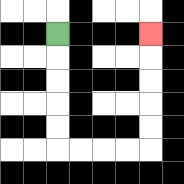{'start': '[2, 1]', 'end': '[6, 1]', 'path_directions': 'D,D,D,D,D,R,R,R,R,U,U,U,U,U', 'path_coordinates': '[[2, 1], [2, 2], [2, 3], [2, 4], [2, 5], [2, 6], [3, 6], [4, 6], [5, 6], [6, 6], [6, 5], [6, 4], [6, 3], [6, 2], [6, 1]]'}